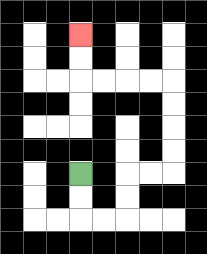{'start': '[3, 7]', 'end': '[3, 1]', 'path_directions': 'D,D,R,R,U,U,R,R,U,U,U,U,L,L,L,L,U,U', 'path_coordinates': '[[3, 7], [3, 8], [3, 9], [4, 9], [5, 9], [5, 8], [5, 7], [6, 7], [7, 7], [7, 6], [7, 5], [7, 4], [7, 3], [6, 3], [5, 3], [4, 3], [3, 3], [3, 2], [3, 1]]'}